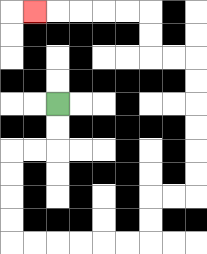{'start': '[2, 4]', 'end': '[1, 0]', 'path_directions': 'D,D,L,L,D,D,D,D,R,R,R,R,R,R,U,U,R,R,U,U,U,U,U,U,L,L,U,U,L,L,L,L,L', 'path_coordinates': '[[2, 4], [2, 5], [2, 6], [1, 6], [0, 6], [0, 7], [0, 8], [0, 9], [0, 10], [1, 10], [2, 10], [3, 10], [4, 10], [5, 10], [6, 10], [6, 9], [6, 8], [7, 8], [8, 8], [8, 7], [8, 6], [8, 5], [8, 4], [8, 3], [8, 2], [7, 2], [6, 2], [6, 1], [6, 0], [5, 0], [4, 0], [3, 0], [2, 0], [1, 0]]'}